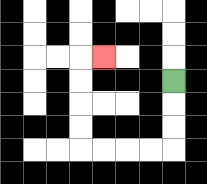{'start': '[7, 3]', 'end': '[4, 2]', 'path_directions': 'D,D,D,L,L,L,L,U,U,U,U,R', 'path_coordinates': '[[7, 3], [7, 4], [7, 5], [7, 6], [6, 6], [5, 6], [4, 6], [3, 6], [3, 5], [3, 4], [3, 3], [3, 2], [4, 2]]'}